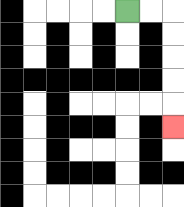{'start': '[5, 0]', 'end': '[7, 5]', 'path_directions': 'R,R,D,D,D,D,D', 'path_coordinates': '[[5, 0], [6, 0], [7, 0], [7, 1], [7, 2], [7, 3], [7, 4], [7, 5]]'}